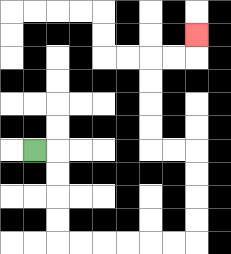{'start': '[1, 6]', 'end': '[8, 1]', 'path_directions': 'R,D,D,D,D,R,R,R,R,R,R,U,U,U,U,L,L,U,U,U,U,R,R,U', 'path_coordinates': '[[1, 6], [2, 6], [2, 7], [2, 8], [2, 9], [2, 10], [3, 10], [4, 10], [5, 10], [6, 10], [7, 10], [8, 10], [8, 9], [8, 8], [8, 7], [8, 6], [7, 6], [6, 6], [6, 5], [6, 4], [6, 3], [6, 2], [7, 2], [8, 2], [8, 1]]'}